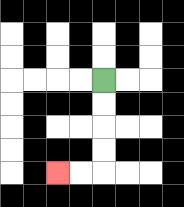{'start': '[4, 3]', 'end': '[2, 7]', 'path_directions': 'D,D,D,D,L,L', 'path_coordinates': '[[4, 3], [4, 4], [4, 5], [4, 6], [4, 7], [3, 7], [2, 7]]'}